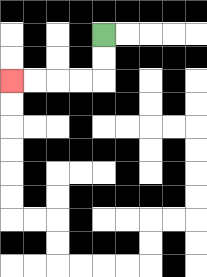{'start': '[4, 1]', 'end': '[0, 3]', 'path_directions': 'D,D,L,L,L,L', 'path_coordinates': '[[4, 1], [4, 2], [4, 3], [3, 3], [2, 3], [1, 3], [0, 3]]'}